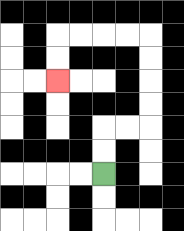{'start': '[4, 7]', 'end': '[2, 3]', 'path_directions': 'U,U,R,R,U,U,U,U,L,L,L,L,D,D', 'path_coordinates': '[[4, 7], [4, 6], [4, 5], [5, 5], [6, 5], [6, 4], [6, 3], [6, 2], [6, 1], [5, 1], [4, 1], [3, 1], [2, 1], [2, 2], [2, 3]]'}